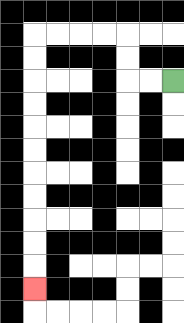{'start': '[7, 3]', 'end': '[1, 12]', 'path_directions': 'L,L,U,U,L,L,L,L,D,D,D,D,D,D,D,D,D,D,D', 'path_coordinates': '[[7, 3], [6, 3], [5, 3], [5, 2], [5, 1], [4, 1], [3, 1], [2, 1], [1, 1], [1, 2], [1, 3], [1, 4], [1, 5], [1, 6], [1, 7], [1, 8], [1, 9], [1, 10], [1, 11], [1, 12]]'}